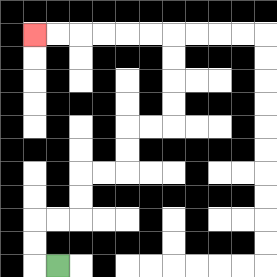{'start': '[2, 11]', 'end': '[1, 1]', 'path_directions': 'L,U,U,R,R,U,U,R,R,U,U,R,R,U,U,U,U,L,L,L,L,L,L', 'path_coordinates': '[[2, 11], [1, 11], [1, 10], [1, 9], [2, 9], [3, 9], [3, 8], [3, 7], [4, 7], [5, 7], [5, 6], [5, 5], [6, 5], [7, 5], [7, 4], [7, 3], [7, 2], [7, 1], [6, 1], [5, 1], [4, 1], [3, 1], [2, 1], [1, 1]]'}